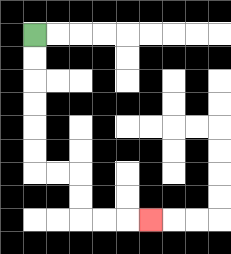{'start': '[1, 1]', 'end': '[6, 9]', 'path_directions': 'D,D,D,D,D,D,R,R,D,D,R,R,R', 'path_coordinates': '[[1, 1], [1, 2], [1, 3], [1, 4], [1, 5], [1, 6], [1, 7], [2, 7], [3, 7], [3, 8], [3, 9], [4, 9], [5, 9], [6, 9]]'}